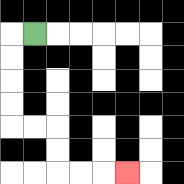{'start': '[1, 1]', 'end': '[5, 7]', 'path_directions': 'L,D,D,D,D,R,R,D,D,R,R,R', 'path_coordinates': '[[1, 1], [0, 1], [0, 2], [0, 3], [0, 4], [0, 5], [1, 5], [2, 5], [2, 6], [2, 7], [3, 7], [4, 7], [5, 7]]'}